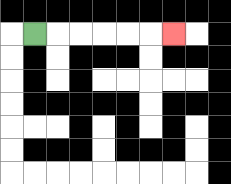{'start': '[1, 1]', 'end': '[7, 1]', 'path_directions': 'R,R,R,R,R,R', 'path_coordinates': '[[1, 1], [2, 1], [3, 1], [4, 1], [5, 1], [6, 1], [7, 1]]'}